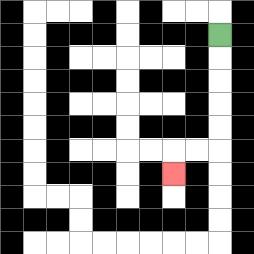{'start': '[9, 1]', 'end': '[7, 7]', 'path_directions': 'D,D,D,D,D,L,L,D', 'path_coordinates': '[[9, 1], [9, 2], [9, 3], [9, 4], [9, 5], [9, 6], [8, 6], [7, 6], [7, 7]]'}